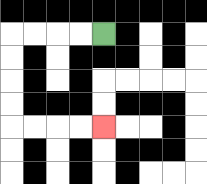{'start': '[4, 1]', 'end': '[4, 5]', 'path_directions': 'L,L,L,L,D,D,D,D,R,R,R,R', 'path_coordinates': '[[4, 1], [3, 1], [2, 1], [1, 1], [0, 1], [0, 2], [0, 3], [0, 4], [0, 5], [1, 5], [2, 5], [3, 5], [4, 5]]'}